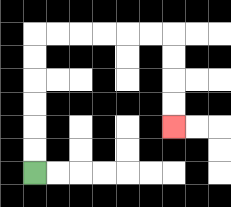{'start': '[1, 7]', 'end': '[7, 5]', 'path_directions': 'U,U,U,U,U,U,R,R,R,R,R,R,D,D,D,D', 'path_coordinates': '[[1, 7], [1, 6], [1, 5], [1, 4], [1, 3], [1, 2], [1, 1], [2, 1], [3, 1], [4, 1], [5, 1], [6, 1], [7, 1], [7, 2], [7, 3], [7, 4], [7, 5]]'}